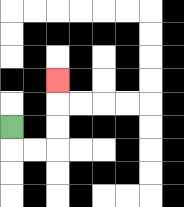{'start': '[0, 5]', 'end': '[2, 3]', 'path_directions': 'D,R,R,U,U,U', 'path_coordinates': '[[0, 5], [0, 6], [1, 6], [2, 6], [2, 5], [2, 4], [2, 3]]'}